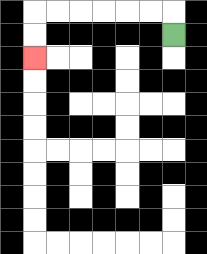{'start': '[7, 1]', 'end': '[1, 2]', 'path_directions': 'U,L,L,L,L,L,L,D,D', 'path_coordinates': '[[7, 1], [7, 0], [6, 0], [5, 0], [4, 0], [3, 0], [2, 0], [1, 0], [1, 1], [1, 2]]'}